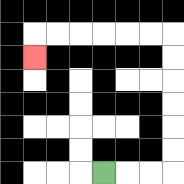{'start': '[4, 7]', 'end': '[1, 2]', 'path_directions': 'R,R,R,U,U,U,U,U,U,L,L,L,L,L,L,D', 'path_coordinates': '[[4, 7], [5, 7], [6, 7], [7, 7], [7, 6], [7, 5], [7, 4], [7, 3], [7, 2], [7, 1], [6, 1], [5, 1], [4, 1], [3, 1], [2, 1], [1, 1], [1, 2]]'}